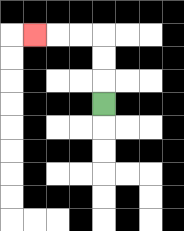{'start': '[4, 4]', 'end': '[1, 1]', 'path_directions': 'U,U,U,L,L,L', 'path_coordinates': '[[4, 4], [4, 3], [4, 2], [4, 1], [3, 1], [2, 1], [1, 1]]'}